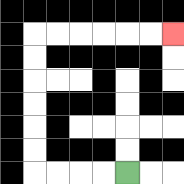{'start': '[5, 7]', 'end': '[7, 1]', 'path_directions': 'L,L,L,L,U,U,U,U,U,U,R,R,R,R,R,R', 'path_coordinates': '[[5, 7], [4, 7], [3, 7], [2, 7], [1, 7], [1, 6], [1, 5], [1, 4], [1, 3], [1, 2], [1, 1], [2, 1], [3, 1], [4, 1], [5, 1], [6, 1], [7, 1]]'}